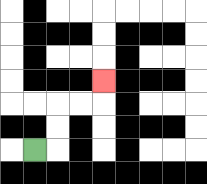{'start': '[1, 6]', 'end': '[4, 3]', 'path_directions': 'R,U,U,R,R,U', 'path_coordinates': '[[1, 6], [2, 6], [2, 5], [2, 4], [3, 4], [4, 4], [4, 3]]'}